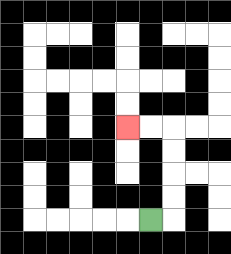{'start': '[6, 9]', 'end': '[5, 5]', 'path_directions': 'R,U,U,U,U,L,L', 'path_coordinates': '[[6, 9], [7, 9], [7, 8], [7, 7], [7, 6], [7, 5], [6, 5], [5, 5]]'}